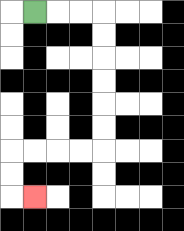{'start': '[1, 0]', 'end': '[1, 8]', 'path_directions': 'R,R,R,D,D,D,D,D,D,L,L,L,L,D,D,R', 'path_coordinates': '[[1, 0], [2, 0], [3, 0], [4, 0], [4, 1], [4, 2], [4, 3], [4, 4], [4, 5], [4, 6], [3, 6], [2, 6], [1, 6], [0, 6], [0, 7], [0, 8], [1, 8]]'}